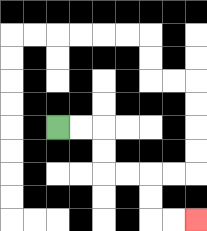{'start': '[2, 5]', 'end': '[8, 9]', 'path_directions': 'R,R,D,D,R,R,D,D,R,R', 'path_coordinates': '[[2, 5], [3, 5], [4, 5], [4, 6], [4, 7], [5, 7], [6, 7], [6, 8], [6, 9], [7, 9], [8, 9]]'}